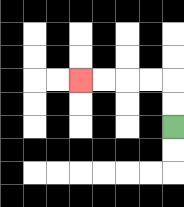{'start': '[7, 5]', 'end': '[3, 3]', 'path_directions': 'U,U,L,L,L,L', 'path_coordinates': '[[7, 5], [7, 4], [7, 3], [6, 3], [5, 3], [4, 3], [3, 3]]'}